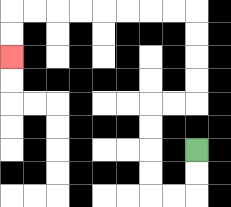{'start': '[8, 6]', 'end': '[0, 2]', 'path_directions': 'D,D,L,L,U,U,U,U,R,R,U,U,U,U,L,L,L,L,L,L,L,L,D,D', 'path_coordinates': '[[8, 6], [8, 7], [8, 8], [7, 8], [6, 8], [6, 7], [6, 6], [6, 5], [6, 4], [7, 4], [8, 4], [8, 3], [8, 2], [8, 1], [8, 0], [7, 0], [6, 0], [5, 0], [4, 0], [3, 0], [2, 0], [1, 0], [0, 0], [0, 1], [0, 2]]'}